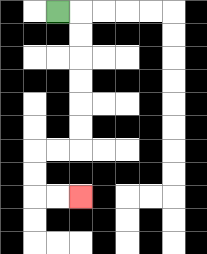{'start': '[2, 0]', 'end': '[3, 8]', 'path_directions': 'R,D,D,D,D,D,D,L,L,D,D,R,R', 'path_coordinates': '[[2, 0], [3, 0], [3, 1], [3, 2], [3, 3], [3, 4], [3, 5], [3, 6], [2, 6], [1, 6], [1, 7], [1, 8], [2, 8], [3, 8]]'}